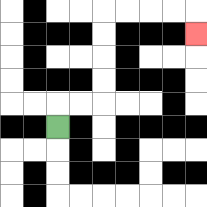{'start': '[2, 5]', 'end': '[8, 1]', 'path_directions': 'U,R,R,U,U,U,U,R,R,R,R,D', 'path_coordinates': '[[2, 5], [2, 4], [3, 4], [4, 4], [4, 3], [4, 2], [4, 1], [4, 0], [5, 0], [6, 0], [7, 0], [8, 0], [8, 1]]'}